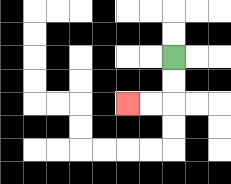{'start': '[7, 2]', 'end': '[5, 4]', 'path_directions': 'D,D,L,L', 'path_coordinates': '[[7, 2], [7, 3], [7, 4], [6, 4], [5, 4]]'}